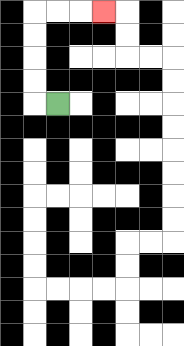{'start': '[2, 4]', 'end': '[4, 0]', 'path_directions': 'L,U,U,U,U,R,R,R', 'path_coordinates': '[[2, 4], [1, 4], [1, 3], [1, 2], [1, 1], [1, 0], [2, 0], [3, 0], [4, 0]]'}